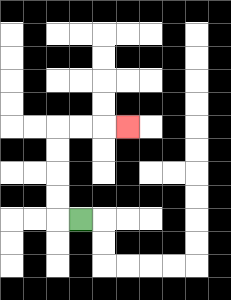{'start': '[3, 9]', 'end': '[5, 5]', 'path_directions': 'L,U,U,U,U,R,R,R', 'path_coordinates': '[[3, 9], [2, 9], [2, 8], [2, 7], [2, 6], [2, 5], [3, 5], [4, 5], [5, 5]]'}